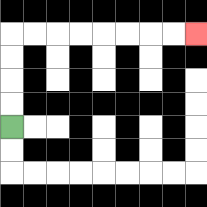{'start': '[0, 5]', 'end': '[8, 1]', 'path_directions': 'U,U,U,U,R,R,R,R,R,R,R,R', 'path_coordinates': '[[0, 5], [0, 4], [0, 3], [0, 2], [0, 1], [1, 1], [2, 1], [3, 1], [4, 1], [5, 1], [6, 1], [7, 1], [8, 1]]'}